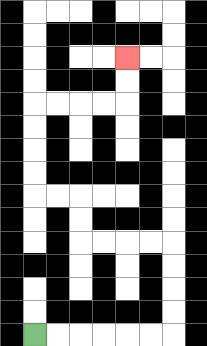{'start': '[1, 14]', 'end': '[5, 2]', 'path_directions': 'R,R,R,R,R,R,U,U,U,U,L,L,L,L,U,U,L,L,U,U,U,U,R,R,R,R,U,U', 'path_coordinates': '[[1, 14], [2, 14], [3, 14], [4, 14], [5, 14], [6, 14], [7, 14], [7, 13], [7, 12], [7, 11], [7, 10], [6, 10], [5, 10], [4, 10], [3, 10], [3, 9], [3, 8], [2, 8], [1, 8], [1, 7], [1, 6], [1, 5], [1, 4], [2, 4], [3, 4], [4, 4], [5, 4], [5, 3], [5, 2]]'}